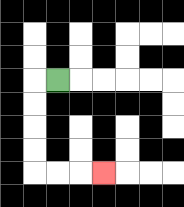{'start': '[2, 3]', 'end': '[4, 7]', 'path_directions': 'L,D,D,D,D,R,R,R', 'path_coordinates': '[[2, 3], [1, 3], [1, 4], [1, 5], [1, 6], [1, 7], [2, 7], [3, 7], [4, 7]]'}